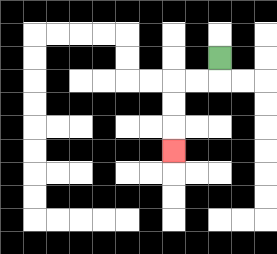{'start': '[9, 2]', 'end': '[7, 6]', 'path_directions': 'D,L,L,D,D,D', 'path_coordinates': '[[9, 2], [9, 3], [8, 3], [7, 3], [7, 4], [7, 5], [7, 6]]'}